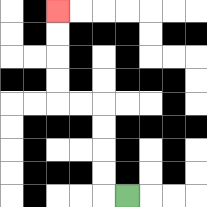{'start': '[5, 8]', 'end': '[2, 0]', 'path_directions': 'L,U,U,U,U,L,L,U,U,U,U', 'path_coordinates': '[[5, 8], [4, 8], [4, 7], [4, 6], [4, 5], [4, 4], [3, 4], [2, 4], [2, 3], [2, 2], [2, 1], [2, 0]]'}